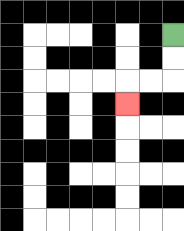{'start': '[7, 1]', 'end': '[5, 4]', 'path_directions': 'D,D,L,L,D', 'path_coordinates': '[[7, 1], [7, 2], [7, 3], [6, 3], [5, 3], [5, 4]]'}